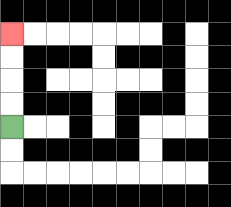{'start': '[0, 5]', 'end': '[0, 1]', 'path_directions': 'U,U,U,U', 'path_coordinates': '[[0, 5], [0, 4], [0, 3], [0, 2], [0, 1]]'}